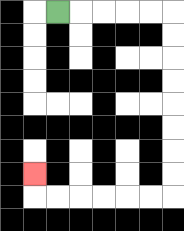{'start': '[2, 0]', 'end': '[1, 7]', 'path_directions': 'R,R,R,R,R,D,D,D,D,D,D,D,D,L,L,L,L,L,L,U', 'path_coordinates': '[[2, 0], [3, 0], [4, 0], [5, 0], [6, 0], [7, 0], [7, 1], [7, 2], [7, 3], [7, 4], [7, 5], [7, 6], [7, 7], [7, 8], [6, 8], [5, 8], [4, 8], [3, 8], [2, 8], [1, 8], [1, 7]]'}